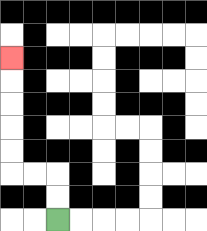{'start': '[2, 9]', 'end': '[0, 2]', 'path_directions': 'U,U,L,L,U,U,U,U,U', 'path_coordinates': '[[2, 9], [2, 8], [2, 7], [1, 7], [0, 7], [0, 6], [0, 5], [0, 4], [0, 3], [0, 2]]'}